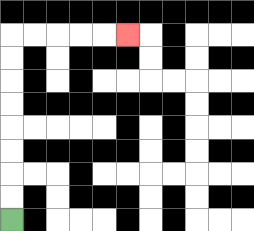{'start': '[0, 9]', 'end': '[5, 1]', 'path_directions': 'U,U,U,U,U,U,U,U,R,R,R,R,R', 'path_coordinates': '[[0, 9], [0, 8], [0, 7], [0, 6], [0, 5], [0, 4], [0, 3], [0, 2], [0, 1], [1, 1], [2, 1], [3, 1], [4, 1], [5, 1]]'}